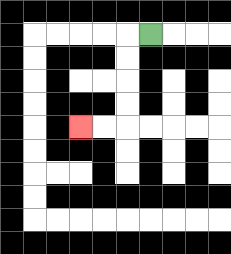{'start': '[6, 1]', 'end': '[3, 5]', 'path_directions': 'L,D,D,D,D,L,L', 'path_coordinates': '[[6, 1], [5, 1], [5, 2], [5, 3], [5, 4], [5, 5], [4, 5], [3, 5]]'}